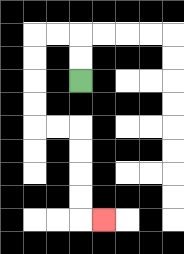{'start': '[3, 3]', 'end': '[4, 9]', 'path_directions': 'U,U,L,L,D,D,D,D,R,R,D,D,D,D,R', 'path_coordinates': '[[3, 3], [3, 2], [3, 1], [2, 1], [1, 1], [1, 2], [1, 3], [1, 4], [1, 5], [2, 5], [3, 5], [3, 6], [3, 7], [3, 8], [3, 9], [4, 9]]'}